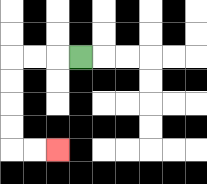{'start': '[3, 2]', 'end': '[2, 6]', 'path_directions': 'L,L,L,D,D,D,D,R,R', 'path_coordinates': '[[3, 2], [2, 2], [1, 2], [0, 2], [0, 3], [0, 4], [0, 5], [0, 6], [1, 6], [2, 6]]'}